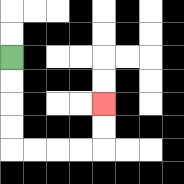{'start': '[0, 2]', 'end': '[4, 4]', 'path_directions': 'D,D,D,D,R,R,R,R,U,U', 'path_coordinates': '[[0, 2], [0, 3], [0, 4], [0, 5], [0, 6], [1, 6], [2, 6], [3, 6], [4, 6], [4, 5], [4, 4]]'}